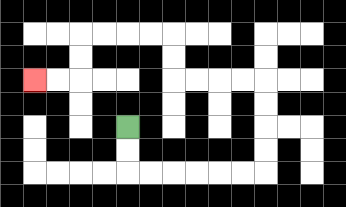{'start': '[5, 5]', 'end': '[1, 3]', 'path_directions': 'D,D,R,R,R,R,R,R,U,U,U,U,L,L,L,L,U,U,L,L,L,L,D,D,L,L', 'path_coordinates': '[[5, 5], [5, 6], [5, 7], [6, 7], [7, 7], [8, 7], [9, 7], [10, 7], [11, 7], [11, 6], [11, 5], [11, 4], [11, 3], [10, 3], [9, 3], [8, 3], [7, 3], [7, 2], [7, 1], [6, 1], [5, 1], [4, 1], [3, 1], [3, 2], [3, 3], [2, 3], [1, 3]]'}